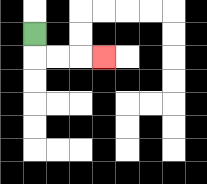{'start': '[1, 1]', 'end': '[4, 2]', 'path_directions': 'D,R,R,R', 'path_coordinates': '[[1, 1], [1, 2], [2, 2], [3, 2], [4, 2]]'}